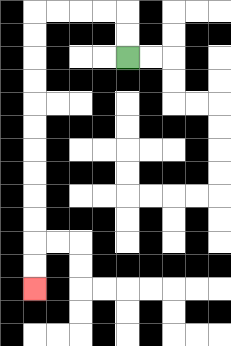{'start': '[5, 2]', 'end': '[1, 12]', 'path_directions': 'U,U,L,L,L,L,D,D,D,D,D,D,D,D,D,D,D,D', 'path_coordinates': '[[5, 2], [5, 1], [5, 0], [4, 0], [3, 0], [2, 0], [1, 0], [1, 1], [1, 2], [1, 3], [1, 4], [1, 5], [1, 6], [1, 7], [1, 8], [1, 9], [1, 10], [1, 11], [1, 12]]'}